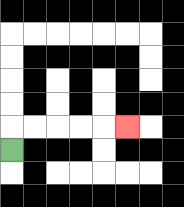{'start': '[0, 6]', 'end': '[5, 5]', 'path_directions': 'U,R,R,R,R,R', 'path_coordinates': '[[0, 6], [0, 5], [1, 5], [2, 5], [3, 5], [4, 5], [5, 5]]'}